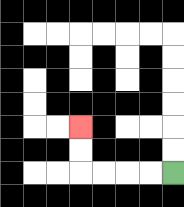{'start': '[7, 7]', 'end': '[3, 5]', 'path_directions': 'L,L,L,L,U,U', 'path_coordinates': '[[7, 7], [6, 7], [5, 7], [4, 7], [3, 7], [3, 6], [3, 5]]'}